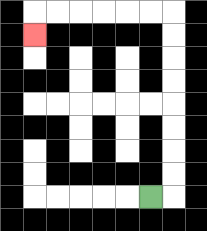{'start': '[6, 8]', 'end': '[1, 1]', 'path_directions': 'R,U,U,U,U,U,U,U,U,L,L,L,L,L,L,D', 'path_coordinates': '[[6, 8], [7, 8], [7, 7], [7, 6], [7, 5], [7, 4], [7, 3], [7, 2], [7, 1], [7, 0], [6, 0], [5, 0], [4, 0], [3, 0], [2, 0], [1, 0], [1, 1]]'}